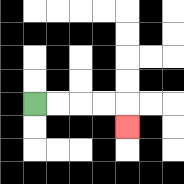{'start': '[1, 4]', 'end': '[5, 5]', 'path_directions': 'R,R,R,R,D', 'path_coordinates': '[[1, 4], [2, 4], [3, 4], [4, 4], [5, 4], [5, 5]]'}